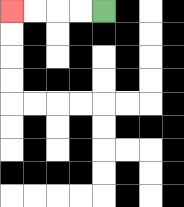{'start': '[4, 0]', 'end': '[0, 0]', 'path_directions': 'L,L,L,L', 'path_coordinates': '[[4, 0], [3, 0], [2, 0], [1, 0], [0, 0]]'}